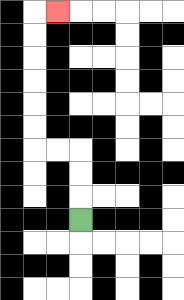{'start': '[3, 9]', 'end': '[2, 0]', 'path_directions': 'U,U,U,L,L,U,U,U,U,U,U,R', 'path_coordinates': '[[3, 9], [3, 8], [3, 7], [3, 6], [2, 6], [1, 6], [1, 5], [1, 4], [1, 3], [1, 2], [1, 1], [1, 0], [2, 0]]'}